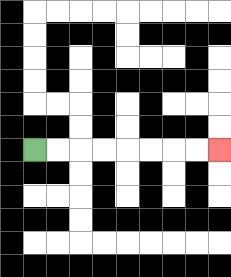{'start': '[1, 6]', 'end': '[9, 6]', 'path_directions': 'R,R,R,R,R,R,R,R', 'path_coordinates': '[[1, 6], [2, 6], [3, 6], [4, 6], [5, 6], [6, 6], [7, 6], [8, 6], [9, 6]]'}